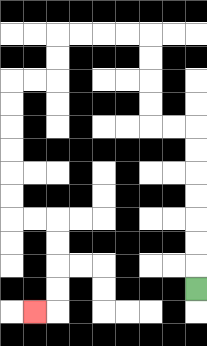{'start': '[8, 12]', 'end': '[1, 13]', 'path_directions': 'U,U,U,U,U,U,U,L,L,U,U,U,U,L,L,L,L,D,D,L,L,D,D,D,D,D,D,R,R,D,D,D,D,L', 'path_coordinates': '[[8, 12], [8, 11], [8, 10], [8, 9], [8, 8], [8, 7], [8, 6], [8, 5], [7, 5], [6, 5], [6, 4], [6, 3], [6, 2], [6, 1], [5, 1], [4, 1], [3, 1], [2, 1], [2, 2], [2, 3], [1, 3], [0, 3], [0, 4], [0, 5], [0, 6], [0, 7], [0, 8], [0, 9], [1, 9], [2, 9], [2, 10], [2, 11], [2, 12], [2, 13], [1, 13]]'}